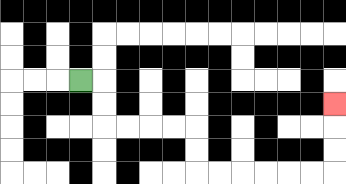{'start': '[3, 3]', 'end': '[14, 4]', 'path_directions': 'R,D,D,R,R,R,R,D,D,R,R,R,R,R,R,U,U,U', 'path_coordinates': '[[3, 3], [4, 3], [4, 4], [4, 5], [5, 5], [6, 5], [7, 5], [8, 5], [8, 6], [8, 7], [9, 7], [10, 7], [11, 7], [12, 7], [13, 7], [14, 7], [14, 6], [14, 5], [14, 4]]'}